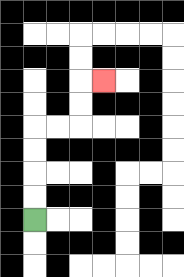{'start': '[1, 9]', 'end': '[4, 3]', 'path_directions': 'U,U,U,U,R,R,U,U,R', 'path_coordinates': '[[1, 9], [1, 8], [1, 7], [1, 6], [1, 5], [2, 5], [3, 5], [3, 4], [3, 3], [4, 3]]'}